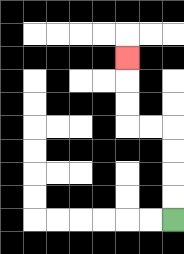{'start': '[7, 9]', 'end': '[5, 2]', 'path_directions': 'U,U,U,U,L,L,U,U,U', 'path_coordinates': '[[7, 9], [7, 8], [7, 7], [7, 6], [7, 5], [6, 5], [5, 5], [5, 4], [5, 3], [5, 2]]'}